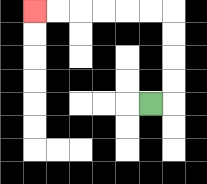{'start': '[6, 4]', 'end': '[1, 0]', 'path_directions': 'R,U,U,U,U,L,L,L,L,L,L', 'path_coordinates': '[[6, 4], [7, 4], [7, 3], [7, 2], [7, 1], [7, 0], [6, 0], [5, 0], [4, 0], [3, 0], [2, 0], [1, 0]]'}